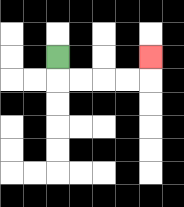{'start': '[2, 2]', 'end': '[6, 2]', 'path_directions': 'D,R,R,R,R,U', 'path_coordinates': '[[2, 2], [2, 3], [3, 3], [4, 3], [5, 3], [6, 3], [6, 2]]'}